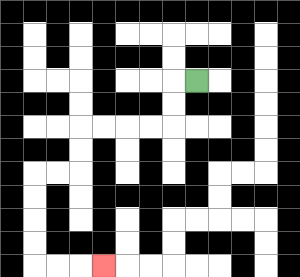{'start': '[8, 3]', 'end': '[4, 11]', 'path_directions': 'L,D,D,L,L,L,L,D,D,L,L,D,D,D,D,R,R,R', 'path_coordinates': '[[8, 3], [7, 3], [7, 4], [7, 5], [6, 5], [5, 5], [4, 5], [3, 5], [3, 6], [3, 7], [2, 7], [1, 7], [1, 8], [1, 9], [1, 10], [1, 11], [2, 11], [3, 11], [4, 11]]'}